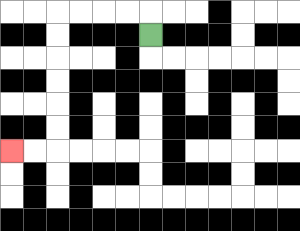{'start': '[6, 1]', 'end': '[0, 6]', 'path_directions': 'U,L,L,L,L,D,D,D,D,D,D,L,L', 'path_coordinates': '[[6, 1], [6, 0], [5, 0], [4, 0], [3, 0], [2, 0], [2, 1], [2, 2], [2, 3], [2, 4], [2, 5], [2, 6], [1, 6], [0, 6]]'}